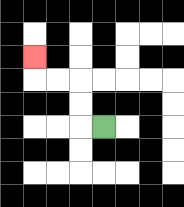{'start': '[4, 5]', 'end': '[1, 2]', 'path_directions': 'L,U,U,L,L,U', 'path_coordinates': '[[4, 5], [3, 5], [3, 4], [3, 3], [2, 3], [1, 3], [1, 2]]'}